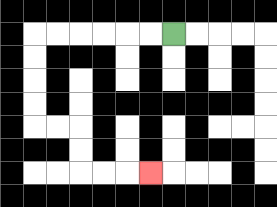{'start': '[7, 1]', 'end': '[6, 7]', 'path_directions': 'L,L,L,L,L,L,D,D,D,D,R,R,D,D,R,R,R', 'path_coordinates': '[[7, 1], [6, 1], [5, 1], [4, 1], [3, 1], [2, 1], [1, 1], [1, 2], [1, 3], [1, 4], [1, 5], [2, 5], [3, 5], [3, 6], [3, 7], [4, 7], [5, 7], [6, 7]]'}